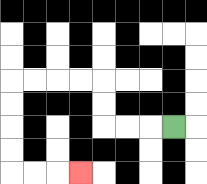{'start': '[7, 5]', 'end': '[3, 7]', 'path_directions': 'L,L,L,U,U,L,L,L,L,D,D,D,D,R,R,R', 'path_coordinates': '[[7, 5], [6, 5], [5, 5], [4, 5], [4, 4], [4, 3], [3, 3], [2, 3], [1, 3], [0, 3], [0, 4], [0, 5], [0, 6], [0, 7], [1, 7], [2, 7], [3, 7]]'}